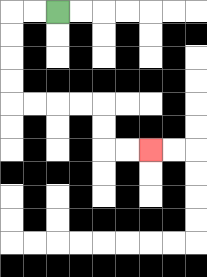{'start': '[2, 0]', 'end': '[6, 6]', 'path_directions': 'L,L,D,D,D,D,R,R,R,R,D,D,R,R', 'path_coordinates': '[[2, 0], [1, 0], [0, 0], [0, 1], [0, 2], [0, 3], [0, 4], [1, 4], [2, 4], [3, 4], [4, 4], [4, 5], [4, 6], [5, 6], [6, 6]]'}